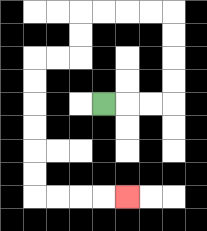{'start': '[4, 4]', 'end': '[5, 8]', 'path_directions': 'R,R,R,U,U,U,U,L,L,L,L,D,D,L,L,D,D,D,D,D,D,R,R,R,R', 'path_coordinates': '[[4, 4], [5, 4], [6, 4], [7, 4], [7, 3], [7, 2], [7, 1], [7, 0], [6, 0], [5, 0], [4, 0], [3, 0], [3, 1], [3, 2], [2, 2], [1, 2], [1, 3], [1, 4], [1, 5], [1, 6], [1, 7], [1, 8], [2, 8], [3, 8], [4, 8], [5, 8]]'}